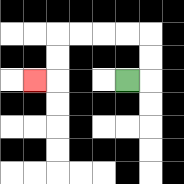{'start': '[5, 3]', 'end': '[1, 3]', 'path_directions': 'R,U,U,L,L,L,L,D,D,L', 'path_coordinates': '[[5, 3], [6, 3], [6, 2], [6, 1], [5, 1], [4, 1], [3, 1], [2, 1], [2, 2], [2, 3], [1, 3]]'}